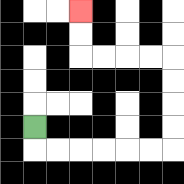{'start': '[1, 5]', 'end': '[3, 0]', 'path_directions': 'D,R,R,R,R,R,R,U,U,U,U,L,L,L,L,U,U', 'path_coordinates': '[[1, 5], [1, 6], [2, 6], [3, 6], [4, 6], [5, 6], [6, 6], [7, 6], [7, 5], [7, 4], [7, 3], [7, 2], [6, 2], [5, 2], [4, 2], [3, 2], [3, 1], [3, 0]]'}